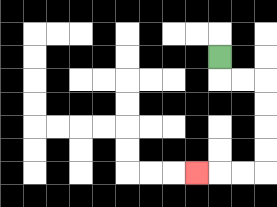{'start': '[9, 2]', 'end': '[8, 7]', 'path_directions': 'D,R,R,D,D,D,D,L,L,L', 'path_coordinates': '[[9, 2], [9, 3], [10, 3], [11, 3], [11, 4], [11, 5], [11, 6], [11, 7], [10, 7], [9, 7], [8, 7]]'}